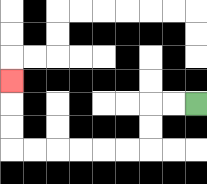{'start': '[8, 4]', 'end': '[0, 3]', 'path_directions': 'L,L,D,D,L,L,L,L,L,L,U,U,U', 'path_coordinates': '[[8, 4], [7, 4], [6, 4], [6, 5], [6, 6], [5, 6], [4, 6], [3, 6], [2, 6], [1, 6], [0, 6], [0, 5], [0, 4], [0, 3]]'}